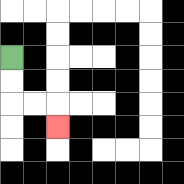{'start': '[0, 2]', 'end': '[2, 5]', 'path_directions': 'D,D,R,R,D', 'path_coordinates': '[[0, 2], [0, 3], [0, 4], [1, 4], [2, 4], [2, 5]]'}